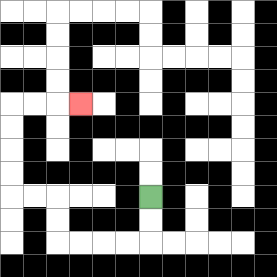{'start': '[6, 8]', 'end': '[3, 4]', 'path_directions': 'D,D,L,L,L,L,U,U,L,L,U,U,U,U,R,R,R', 'path_coordinates': '[[6, 8], [6, 9], [6, 10], [5, 10], [4, 10], [3, 10], [2, 10], [2, 9], [2, 8], [1, 8], [0, 8], [0, 7], [0, 6], [0, 5], [0, 4], [1, 4], [2, 4], [3, 4]]'}